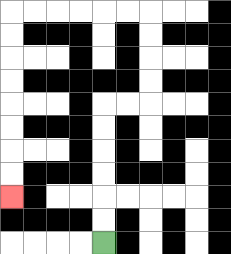{'start': '[4, 10]', 'end': '[0, 8]', 'path_directions': 'U,U,U,U,U,U,R,R,U,U,U,U,L,L,L,L,L,L,D,D,D,D,D,D,D,D', 'path_coordinates': '[[4, 10], [4, 9], [4, 8], [4, 7], [4, 6], [4, 5], [4, 4], [5, 4], [6, 4], [6, 3], [6, 2], [6, 1], [6, 0], [5, 0], [4, 0], [3, 0], [2, 0], [1, 0], [0, 0], [0, 1], [0, 2], [0, 3], [0, 4], [0, 5], [0, 6], [0, 7], [0, 8]]'}